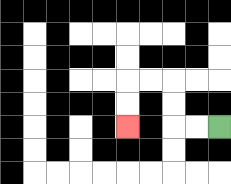{'start': '[9, 5]', 'end': '[5, 5]', 'path_directions': 'L,L,U,U,L,L,D,D', 'path_coordinates': '[[9, 5], [8, 5], [7, 5], [7, 4], [7, 3], [6, 3], [5, 3], [5, 4], [5, 5]]'}